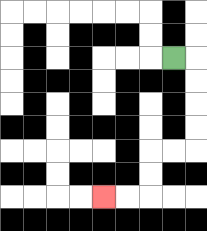{'start': '[7, 2]', 'end': '[4, 8]', 'path_directions': 'R,D,D,D,D,L,L,D,D,L,L', 'path_coordinates': '[[7, 2], [8, 2], [8, 3], [8, 4], [8, 5], [8, 6], [7, 6], [6, 6], [6, 7], [6, 8], [5, 8], [4, 8]]'}